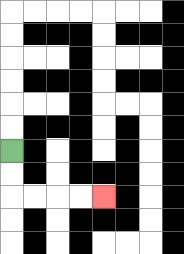{'start': '[0, 6]', 'end': '[4, 8]', 'path_directions': 'D,D,R,R,R,R', 'path_coordinates': '[[0, 6], [0, 7], [0, 8], [1, 8], [2, 8], [3, 8], [4, 8]]'}